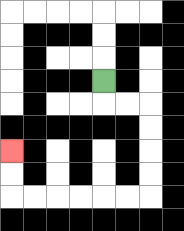{'start': '[4, 3]', 'end': '[0, 6]', 'path_directions': 'D,R,R,D,D,D,D,L,L,L,L,L,L,U,U', 'path_coordinates': '[[4, 3], [4, 4], [5, 4], [6, 4], [6, 5], [6, 6], [6, 7], [6, 8], [5, 8], [4, 8], [3, 8], [2, 8], [1, 8], [0, 8], [0, 7], [0, 6]]'}